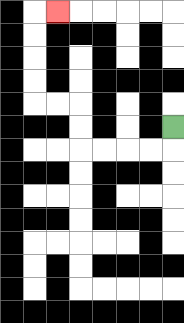{'start': '[7, 5]', 'end': '[2, 0]', 'path_directions': 'D,L,L,L,L,U,U,L,L,U,U,U,U,R', 'path_coordinates': '[[7, 5], [7, 6], [6, 6], [5, 6], [4, 6], [3, 6], [3, 5], [3, 4], [2, 4], [1, 4], [1, 3], [1, 2], [1, 1], [1, 0], [2, 0]]'}